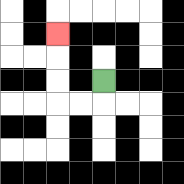{'start': '[4, 3]', 'end': '[2, 1]', 'path_directions': 'D,L,L,U,U,U', 'path_coordinates': '[[4, 3], [4, 4], [3, 4], [2, 4], [2, 3], [2, 2], [2, 1]]'}